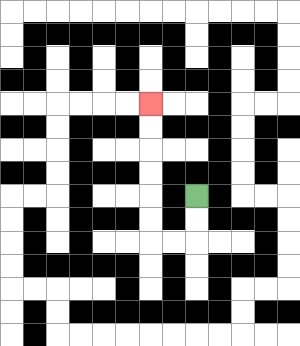{'start': '[8, 8]', 'end': '[6, 4]', 'path_directions': 'D,D,L,L,U,U,U,U,U,U', 'path_coordinates': '[[8, 8], [8, 9], [8, 10], [7, 10], [6, 10], [6, 9], [6, 8], [6, 7], [6, 6], [6, 5], [6, 4]]'}